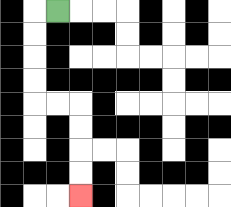{'start': '[2, 0]', 'end': '[3, 8]', 'path_directions': 'L,D,D,D,D,R,R,D,D,D,D', 'path_coordinates': '[[2, 0], [1, 0], [1, 1], [1, 2], [1, 3], [1, 4], [2, 4], [3, 4], [3, 5], [3, 6], [3, 7], [3, 8]]'}